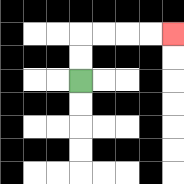{'start': '[3, 3]', 'end': '[7, 1]', 'path_directions': 'U,U,R,R,R,R', 'path_coordinates': '[[3, 3], [3, 2], [3, 1], [4, 1], [5, 1], [6, 1], [7, 1]]'}